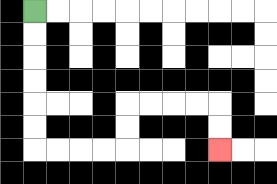{'start': '[1, 0]', 'end': '[9, 6]', 'path_directions': 'D,D,D,D,D,D,R,R,R,R,U,U,R,R,R,R,D,D', 'path_coordinates': '[[1, 0], [1, 1], [1, 2], [1, 3], [1, 4], [1, 5], [1, 6], [2, 6], [3, 6], [4, 6], [5, 6], [5, 5], [5, 4], [6, 4], [7, 4], [8, 4], [9, 4], [9, 5], [9, 6]]'}